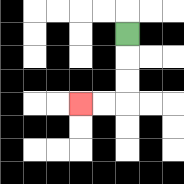{'start': '[5, 1]', 'end': '[3, 4]', 'path_directions': 'D,D,D,L,L', 'path_coordinates': '[[5, 1], [5, 2], [5, 3], [5, 4], [4, 4], [3, 4]]'}